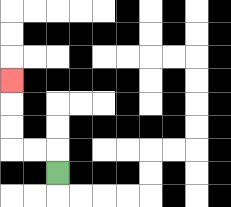{'start': '[2, 7]', 'end': '[0, 3]', 'path_directions': 'U,L,L,U,U,U', 'path_coordinates': '[[2, 7], [2, 6], [1, 6], [0, 6], [0, 5], [0, 4], [0, 3]]'}